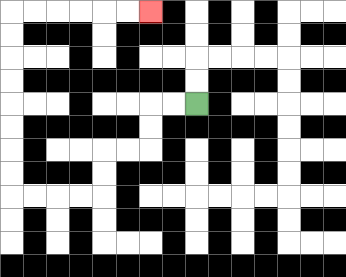{'start': '[8, 4]', 'end': '[6, 0]', 'path_directions': 'L,L,D,D,L,L,D,D,L,L,L,L,U,U,U,U,U,U,U,U,R,R,R,R,R,R', 'path_coordinates': '[[8, 4], [7, 4], [6, 4], [6, 5], [6, 6], [5, 6], [4, 6], [4, 7], [4, 8], [3, 8], [2, 8], [1, 8], [0, 8], [0, 7], [0, 6], [0, 5], [0, 4], [0, 3], [0, 2], [0, 1], [0, 0], [1, 0], [2, 0], [3, 0], [4, 0], [5, 0], [6, 0]]'}